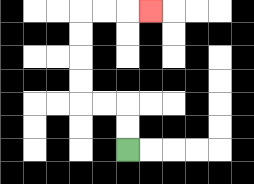{'start': '[5, 6]', 'end': '[6, 0]', 'path_directions': 'U,U,L,L,U,U,U,U,R,R,R', 'path_coordinates': '[[5, 6], [5, 5], [5, 4], [4, 4], [3, 4], [3, 3], [3, 2], [3, 1], [3, 0], [4, 0], [5, 0], [6, 0]]'}